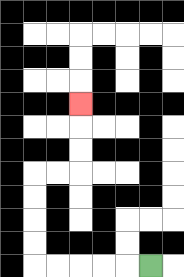{'start': '[6, 11]', 'end': '[3, 4]', 'path_directions': 'L,L,L,L,L,U,U,U,U,R,R,U,U,U', 'path_coordinates': '[[6, 11], [5, 11], [4, 11], [3, 11], [2, 11], [1, 11], [1, 10], [1, 9], [1, 8], [1, 7], [2, 7], [3, 7], [3, 6], [3, 5], [3, 4]]'}